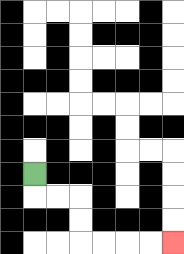{'start': '[1, 7]', 'end': '[7, 10]', 'path_directions': 'D,R,R,D,D,R,R,R,R', 'path_coordinates': '[[1, 7], [1, 8], [2, 8], [3, 8], [3, 9], [3, 10], [4, 10], [5, 10], [6, 10], [7, 10]]'}